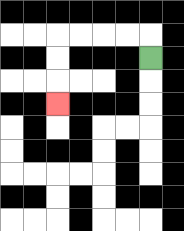{'start': '[6, 2]', 'end': '[2, 4]', 'path_directions': 'U,L,L,L,L,D,D,D', 'path_coordinates': '[[6, 2], [6, 1], [5, 1], [4, 1], [3, 1], [2, 1], [2, 2], [2, 3], [2, 4]]'}